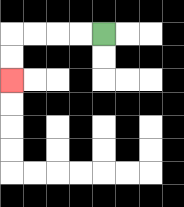{'start': '[4, 1]', 'end': '[0, 3]', 'path_directions': 'L,L,L,L,D,D', 'path_coordinates': '[[4, 1], [3, 1], [2, 1], [1, 1], [0, 1], [0, 2], [0, 3]]'}